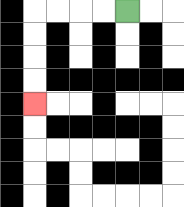{'start': '[5, 0]', 'end': '[1, 4]', 'path_directions': 'L,L,L,L,D,D,D,D', 'path_coordinates': '[[5, 0], [4, 0], [3, 0], [2, 0], [1, 0], [1, 1], [1, 2], [1, 3], [1, 4]]'}